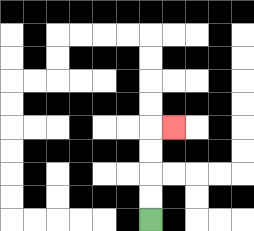{'start': '[6, 9]', 'end': '[7, 5]', 'path_directions': 'U,U,U,U,R', 'path_coordinates': '[[6, 9], [6, 8], [6, 7], [6, 6], [6, 5], [7, 5]]'}